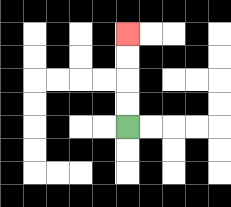{'start': '[5, 5]', 'end': '[5, 1]', 'path_directions': 'U,U,U,U', 'path_coordinates': '[[5, 5], [5, 4], [5, 3], [5, 2], [5, 1]]'}